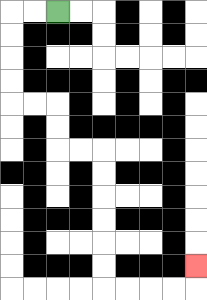{'start': '[2, 0]', 'end': '[8, 11]', 'path_directions': 'L,L,D,D,D,D,R,R,D,D,R,R,D,D,D,D,D,D,R,R,R,R,U', 'path_coordinates': '[[2, 0], [1, 0], [0, 0], [0, 1], [0, 2], [0, 3], [0, 4], [1, 4], [2, 4], [2, 5], [2, 6], [3, 6], [4, 6], [4, 7], [4, 8], [4, 9], [4, 10], [4, 11], [4, 12], [5, 12], [6, 12], [7, 12], [8, 12], [8, 11]]'}